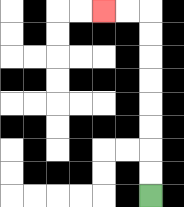{'start': '[6, 8]', 'end': '[4, 0]', 'path_directions': 'U,U,U,U,U,U,U,U,L,L', 'path_coordinates': '[[6, 8], [6, 7], [6, 6], [6, 5], [6, 4], [6, 3], [6, 2], [6, 1], [6, 0], [5, 0], [4, 0]]'}